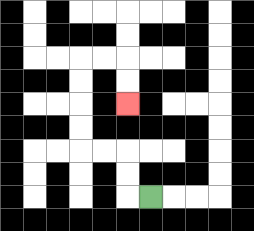{'start': '[6, 8]', 'end': '[5, 4]', 'path_directions': 'L,U,U,L,L,U,U,U,U,R,R,D,D', 'path_coordinates': '[[6, 8], [5, 8], [5, 7], [5, 6], [4, 6], [3, 6], [3, 5], [3, 4], [3, 3], [3, 2], [4, 2], [5, 2], [5, 3], [5, 4]]'}